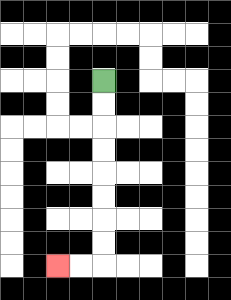{'start': '[4, 3]', 'end': '[2, 11]', 'path_directions': 'D,D,D,D,D,D,D,D,L,L', 'path_coordinates': '[[4, 3], [4, 4], [4, 5], [4, 6], [4, 7], [4, 8], [4, 9], [4, 10], [4, 11], [3, 11], [2, 11]]'}